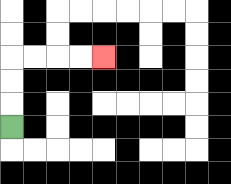{'start': '[0, 5]', 'end': '[4, 2]', 'path_directions': 'U,U,U,R,R,R,R', 'path_coordinates': '[[0, 5], [0, 4], [0, 3], [0, 2], [1, 2], [2, 2], [3, 2], [4, 2]]'}